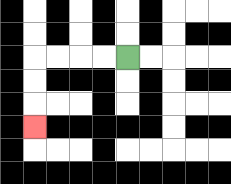{'start': '[5, 2]', 'end': '[1, 5]', 'path_directions': 'L,L,L,L,D,D,D', 'path_coordinates': '[[5, 2], [4, 2], [3, 2], [2, 2], [1, 2], [1, 3], [1, 4], [1, 5]]'}